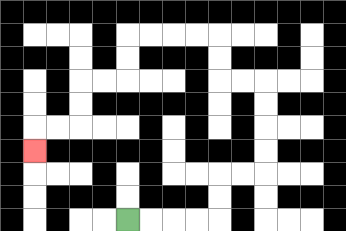{'start': '[5, 9]', 'end': '[1, 6]', 'path_directions': 'R,R,R,R,U,U,R,R,U,U,U,U,L,L,U,U,L,L,L,L,D,D,L,L,D,D,L,L,D', 'path_coordinates': '[[5, 9], [6, 9], [7, 9], [8, 9], [9, 9], [9, 8], [9, 7], [10, 7], [11, 7], [11, 6], [11, 5], [11, 4], [11, 3], [10, 3], [9, 3], [9, 2], [9, 1], [8, 1], [7, 1], [6, 1], [5, 1], [5, 2], [5, 3], [4, 3], [3, 3], [3, 4], [3, 5], [2, 5], [1, 5], [1, 6]]'}